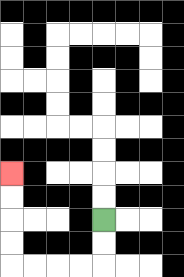{'start': '[4, 9]', 'end': '[0, 7]', 'path_directions': 'D,D,L,L,L,L,U,U,U,U', 'path_coordinates': '[[4, 9], [4, 10], [4, 11], [3, 11], [2, 11], [1, 11], [0, 11], [0, 10], [0, 9], [0, 8], [0, 7]]'}